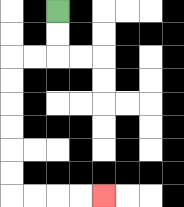{'start': '[2, 0]', 'end': '[4, 8]', 'path_directions': 'D,D,L,L,D,D,D,D,D,D,R,R,R,R', 'path_coordinates': '[[2, 0], [2, 1], [2, 2], [1, 2], [0, 2], [0, 3], [0, 4], [0, 5], [0, 6], [0, 7], [0, 8], [1, 8], [2, 8], [3, 8], [4, 8]]'}